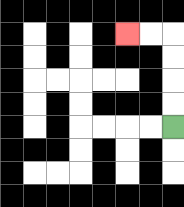{'start': '[7, 5]', 'end': '[5, 1]', 'path_directions': 'U,U,U,U,L,L', 'path_coordinates': '[[7, 5], [7, 4], [7, 3], [7, 2], [7, 1], [6, 1], [5, 1]]'}